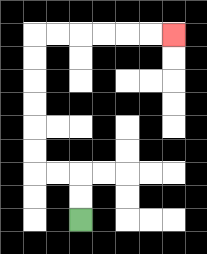{'start': '[3, 9]', 'end': '[7, 1]', 'path_directions': 'U,U,L,L,U,U,U,U,U,U,R,R,R,R,R,R', 'path_coordinates': '[[3, 9], [3, 8], [3, 7], [2, 7], [1, 7], [1, 6], [1, 5], [1, 4], [1, 3], [1, 2], [1, 1], [2, 1], [3, 1], [4, 1], [5, 1], [6, 1], [7, 1]]'}